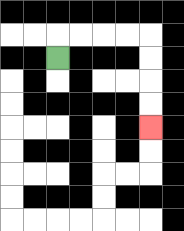{'start': '[2, 2]', 'end': '[6, 5]', 'path_directions': 'U,R,R,R,R,D,D,D,D', 'path_coordinates': '[[2, 2], [2, 1], [3, 1], [4, 1], [5, 1], [6, 1], [6, 2], [6, 3], [6, 4], [6, 5]]'}